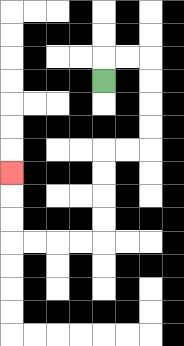{'start': '[4, 3]', 'end': '[0, 7]', 'path_directions': 'U,R,R,D,D,D,D,L,L,D,D,D,D,L,L,L,L,U,U,U', 'path_coordinates': '[[4, 3], [4, 2], [5, 2], [6, 2], [6, 3], [6, 4], [6, 5], [6, 6], [5, 6], [4, 6], [4, 7], [4, 8], [4, 9], [4, 10], [3, 10], [2, 10], [1, 10], [0, 10], [0, 9], [0, 8], [0, 7]]'}